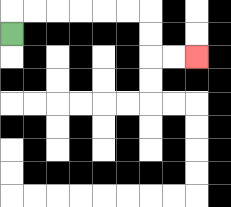{'start': '[0, 1]', 'end': '[8, 2]', 'path_directions': 'U,R,R,R,R,R,R,D,D,R,R', 'path_coordinates': '[[0, 1], [0, 0], [1, 0], [2, 0], [3, 0], [4, 0], [5, 0], [6, 0], [6, 1], [6, 2], [7, 2], [8, 2]]'}